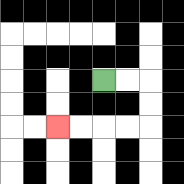{'start': '[4, 3]', 'end': '[2, 5]', 'path_directions': 'R,R,D,D,L,L,L,L', 'path_coordinates': '[[4, 3], [5, 3], [6, 3], [6, 4], [6, 5], [5, 5], [4, 5], [3, 5], [2, 5]]'}